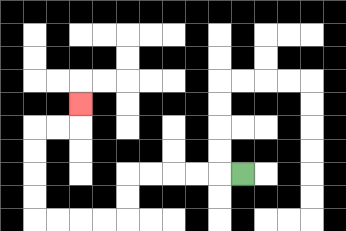{'start': '[10, 7]', 'end': '[3, 4]', 'path_directions': 'L,L,L,L,L,D,D,L,L,L,L,U,U,U,U,R,R,U', 'path_coordinates': '[[10, 7], [9, 7], [8, 7], [7, 7], [6, 7], [5, 7], [5, 8], [5, 9], [4, 9], [3, 9], [2, 9], [1, 9], [1, 8], [1, 7], [1, 6], [1, 5], [2, 5], [3, 5], [3, 4]]'}